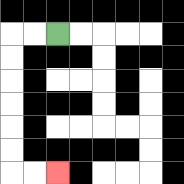{'start': '[2, 1]', 'end': '[2, 7]', 'path_directions': 'L,L,D,D,D,D,D,D,R,R', 'path_coordinates': '[[2, 1], [1, 1], [0, 1], [0, 2], [0, 3], [0, 4], [0, 5], [0, 6], [0, 7], [1, 7], [2, 7]]'}